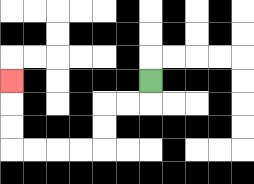{'start': '[6, 3]', 'end': '[0, 3]', 'path_directions': 'D,L,L,D,D,L,L,L,L,U,U,U', 'path_coordinates': '[[6, 3], [6, 4], [5, 4], [4, 4], [4, 5], [4, 6], [3, 6], [2, 6], [1, 6], [0, 6], [0, 5], [0, 4], [0, 3]]'}